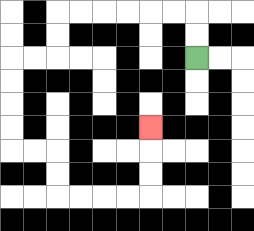{'start': '[8, 2]', 'end': '[6, 5]', 'path_directions': 'U,U,L,L,L,L,L,L,D,D,L,L,D,D,D,D,R,R,D,D,R,R,R,R,U,U,U', 'path_coordinates': '[[8, 2], [8, 1], [8, 0], [7, 0], [6, 0], [5, 0], [4, 0], [3, 0], [2, 0], [2, 1], [2, 2], [1, 2], [0, 2], [0, 3], [0, 4], [0, 5], [0, 6], [1, 6], [2, 6], [2, 7], [2, 8], [3, 8], [4, 8], [5, 8], [6, 8], [6, 7], [6, 6], [6, 5]]'}